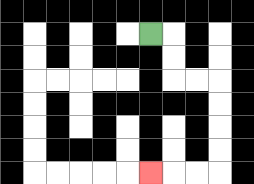{'start': '[6, 1]', 'end': '[6, 7]', 'path_directions': 'R,D,D,R,R,D,D,D,D,L,L,L', 'path_coordinates': '[[6, 1], [7, 1], [7, 2], [7, 3], [8, 3], [9, 3], [9, 4], [9, 5], [9, 6], [9, 7], [8, 7], [7, 7], [6, 7]]'}